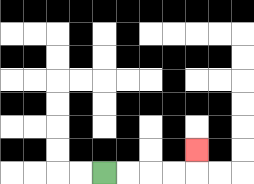{'start': '[4, 7]', 'end': '[8, 6]', 'path_directions': 'R,R,R,R,U', 'path_coordinates': '[[4, 7], [5, 7], [6, 7], [7, 7], [8, 7], [8, 6]]'}